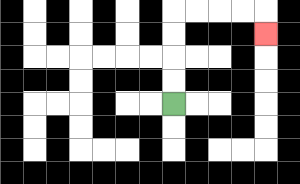{'start': '[7, 4]', 'end': '[11, 1]', 'path_directions': 'U,U,U,U,R,R,R,R,D', 'path_coordinates': '[[7, 4], [7, 3], [7, 2], [7, 1], [7, 0], [8, 0], [9, 0], [10, 0], [11, 0], [11, 1]]'}